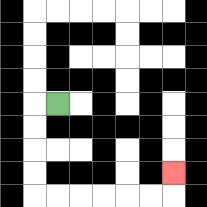{'start': '[2, 4]', 'end': '[7, 7]', 'path_directions': 'L,D,D,D,D,R,R,R,R,R,R,U', 'path_coordinates': '[[2, 4], [1, 4], [1, 5], [1, 6], [1, 7], [1, 8], [2, 8], [3, 8], [4, 8], [5, 8], [6, 8], [7, 8], [7, 7]]'}